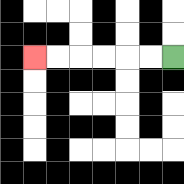{'start': '[7, 2]', 'end': '[1, 2]', 'path_directions': 'L,L,L,L,L,L', 'path_coordinates': '[[7, 2], [6, 2], [5, 2], [4, 2], [3, 2], [2, 2], [1, 2]]'}